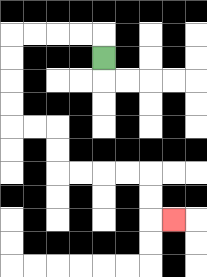{'start': '[4, 2]', 'end': '[7, 9]', 'path_directions': 'U,L,L,L,L,D,D,D,D,R,R,D,D,R,R,R,R,D,D,R', 'path_coordinates': '[[4, 2], [4, 1], [3, 1], [2, 1], [1, 1], [0, 1], [0, 2], [0, 3], [0, 4], [0, 5], [1, 5], [2, 5], [2, 6], [2, 7], [3, 7], [4, 7], [5, 7], [6, 7], [6, 8], [6, 9], [7, 9]]'}